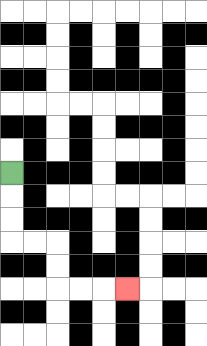{'start': '[0, 7]', 'end': '[5, 12]', 'path_directions': 'D,D,D,R,R,D,D,R,R,R', 'path_coordinates': '[[0, 7], [0, 8], [0, 9], [0, 10], [1, 10], [2, 10], [2, 11], [2, 12], [3, 12], [4, 12], [5, 12]]'}